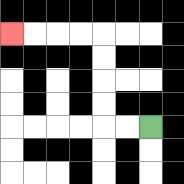{'start': '[6, 5]', 'end': '[0, 1]', 'path_directions': 'L,L,U,U,U,U,L,L,L,L', 'path_coordinates': '[[6, 5], [5, 5], [4, 5], [4, 4], [4, 3], [4, 2], [4, 1], [3, 1], [2, 1], [1, 1], [0, 1]]'}